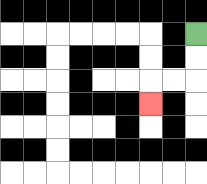{'start': '[8, 1]', 'end': '[6, 4]', 'path_directions': 'D,D,L,L,D', 'path_coordinates': '[[8, 1], [8, 2], [8, 3], [7, 3], [6, 3], [6, 4]]'}